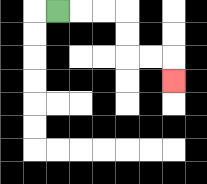{'start': '[2, 0]', 'end': '[7, 3]', 'path_directions': 'R,R,R,D,D,R,R,D', 'path_coordinates': '[[2, 0], [3, 0], [4, 0], [5, 0], [5, 1], [5, 2], [6, 2], [7, 2], [7, 3]]'}